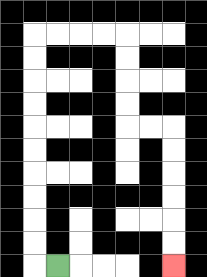{'start': '[2, 11]', 'end': '[7, 11]', 'path_directions': 'L,U,U,U,U,U,U,U,U,U,U,R,R,R,R,D,D,D,D,R,R,D,D,D,D,D,D', 'path_coordinates': '[[2, 11], [1, 11], [1, 10], [1, 9], [1, 8], [1, 7], [1, 6], [1, 5], [1, 4], [1, 3], [1, 2], [1, 1], [2, 1], [3, 1], [4, 1], [5, 1], [5, 2], [5, 3], [5, 4], [5, 5], [6, 5], [7, 5], [7, 6], [7, 7], [7, 8], [7, 9], [7, 10], [7, 11]]'}